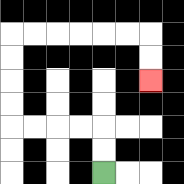{'start': '[4, 7]', 'end': '[6, 3]', 'path_directions': 'U,U,L,L,L,L,U,U,U,U,R,R,R,R,R,R,D,D', 'path_coordinates': '[[4, 7], [4, 6], [4, 5], [3, 5], [2, 5], [1, 5], [0, 5], [0, 4], [0, 3], [0, 2], [0, 1], [1, 1], [2, 1], [3, 1], [4, 1], [5, 1], [6, 1], [6, 2], [6, 3]]'}